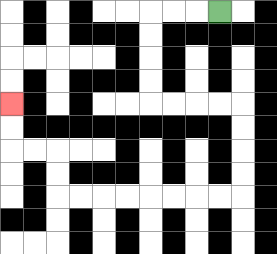{'start': '[9, 0]', 'end': '[0, 4]', 'path_directions': 'L,L,L,D,D,D,D,R,R,R,R,D,D,D,D,L,L,L,L,L,L,L,L,U,U,L,L,U,U', 'path_coordinates': '[[9, 0], [8, 0], [7, 0], [6, 0], [6, 1], [6, 2], [6, 3], [6, 4], [7, 4], [8, 4], [9, 4], [10, 4], [10, 5], [10, 6], [10, 7], [10, 8], [9, 8], [8, 8], [7, 8], [6, 8], [5, 8], [4, 8], [3, 8], [2, 8], [2, 7], [2, 6], [1, 6], [0, 6], [0, 5], [0, 4]]'}